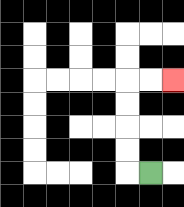{'start': '[6, 7]', 'end': '[7, 3]', 'path_directions': 'L,U,U,U,U,R,R', 'path_coordinates': '[[6, 7], [5, 7], [5, 6], [5, 5], [5, 4], [5, 3], [6, 3], [7, 3]]'}